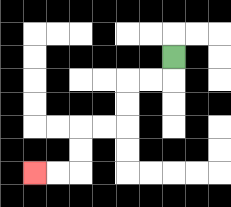{'start': '[7, 2]', 'end': '[1, 7]', 'path_directions': 'D,L,L,D,D,L,L,D,D,L,L', 'path_coordinates': '[[7, 2], [7, 3], [6, 3], [5, 3], [5, 4], [5, 5], [4, 5], [3, 5], [3, 6], [3, 7], [2, 7], [1, 7]]'}